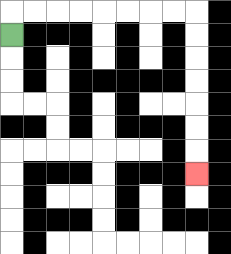{'start': '[0, 1]', 'end': '[8, 7]', 'path_directions': 'U,R,R,R,R,R,R,R,R,D,D,D,D,D,D,D', 'path_coordinates': '[[0, 1], [0, 0], [1, 0], [2, 0], [3, 0], [4, 0], [5, 0], [6, 0], [7, 0], [8, 0], [8, 1], [8, 2], [8, 3], [8, 4], [8, 5], [8, 6], [8, 7]]'}